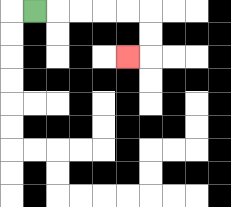{'start': '[1, 0]', 'end': '[5, 2]', 'path_directions': 'R,R,R,R,R,D,D,L', 'path_coordinates': '[[1, 0], [2, 0], [3, 0], [4, 0], [5, 0], [6, 0], [6, 1], [6, 2], [5, 2]]'}